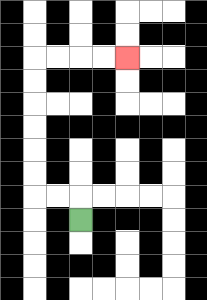{'start': '[3, 9]', 'end': '[5, 2]', 'path_directions': 'U,L,L,U,U,U,U,U,U,R,R,R,R', 'path_coordinates': '[[3, 9], [3, 8], [2, 8], [1, 8], [1, 7], [1, 6], [1, 5], [1, 4], [1, 3], [1, 2], [2, 2], [3, 2], [4, 2], [5, 2]]'}